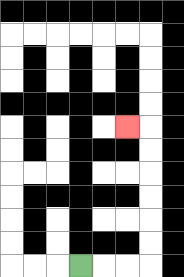{'start': '[3, 11]', 'end': '[5, 5]', 'path_directions': 'R,R,R,U,U,U,U,U,U,L', 'path_coordinates': '[[3, 11], [4, 11], [5, 11], [6, 11], [6, 10], [6, 9], [6, 8], [6, 7], [6, 6], [6, 5], [5, 5]]'}